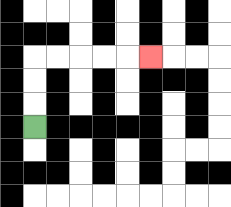{'start': '[1, 5]', 'end': '[6, 2]', 'path_directions': 'U,U,U,R,R,R,R,R', 'path_coordinates': '[[1, 5], [1, 4], [1, 3], [1, 2], [2, 2], [3, 2], [4, 2], [5, 2], [6, 2]]'}